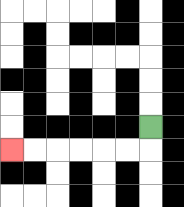{'start': '[6, 5]', 'end': '[0, 6]', 'path_directions': 'D,L,L,L,L,L,L', 'path_coordinates': '[[6, 5], [6, 6], [5, 6], [4, 6], [3, 6], [2, 6], [1, 6], [0, 6]]'}